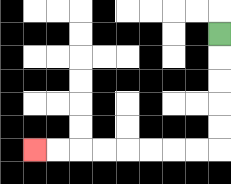{'start': '[9, 1]', 'end': '[1, 6]', 'path_directions': 'D,D,D,D,D,L,L,L,L,L,L,L,L', 'path_coordinates': '[[9, 1], [9, 2], [9, 3], [9, 4], [9, 5], [9, 6], [8, 6], [7, 6], [6, 6], [5, 6], [4, 6], [3, 6], [2, 6], [1, 6]]'}